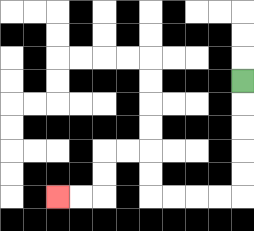{'start': '[10, 3]', 'end': '[2, 8]', 'path_directions': 'D,D,D,D,D,L,L,L,L,U,U,L,L,D,D,L,L', 'path_coordinates': '[[10, 3], [10, 4], [10, 5], [10, 6], [10, 7], [10, 8], [9, 8], [8, 8], [7, 8], [6, 8], [6, 7], [6, 6], [5, 6], [4, 6], [4, 7], [4, 8], [3, 8], [2, 8]]'}